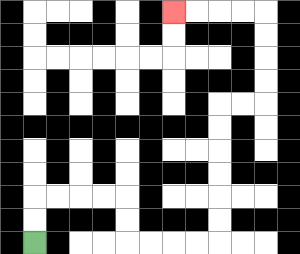{'start': '[1, 10]', 'end': '[7, 0]', 'path_directions': 'U,U,R,R,R,R,D,D,R,R,R,R,U,U,U,U,U,U,R,R,U,U,U,U,L,L,L,L', 'path_coordinates': '[[1, 10], [1, 9], [1, 8], [2, 8], [3, 8], [4, 8], [5, 8], [5, 9], [5, 10], [6, 10], [7, 10], [8, 10], [9, 10], [9, 9], [9, 8], [9, 7], [9, 6], [9, 5], [9, 4], [10, 4], [11, 4], [11, 3], [11, 2], [11, 1], [11, 0], [10, 0], [9, 0], [8, 0], [7, 0]]'}